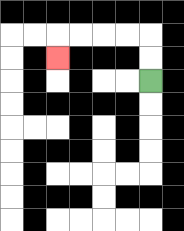{'start': '[6, 3]', 'end': '[2, 2]', 'path_directions': 'U,U,L,L,L,L,D', 'path_coordinates': '[[6, 3], [6, 2], [6, 1], [5, 1], [4, 1], [3, 1], [2, 1], [2, 2]]'}